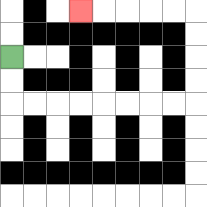{'start': '[0, 2]', 'end': '[3, 0]', 'path_directions': 'D,D,R,R,R,R,R,R,R,R,U,U,U,U,L,L,L,L,L', 'path_coordinates': '[[0, 2], [0, 3], [0, 4], [1, 4], [2, 4], [3, 4], [4, 4], [5, 4], [6, 4], [7, 4], [8, 4], [8, 3], [8, 2], [8, 1], [8, 0], [7, 0], [6, 0], [5, 0], [4, 0], [3, 0]]'}